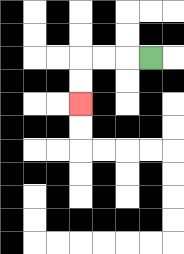{'start': '[6, 2]', 'end': '[3, 4]', 'path_directions': 'L,L,L,D,D', 'path_coordinates': '[[6, 2], [5, 2], [4, 2], [3, 2], [3, 3], [3, 4]]'}